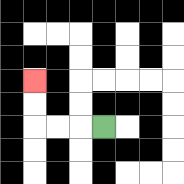{'start': '[4, 5]', 'end': '[1, 3]', 'path_directions': 'L,L,L,U,U', 'path_coordinates': '[[4, 5], [3, 5], [2, 5], [1, 5], [1, 4], [1, 3]]'}